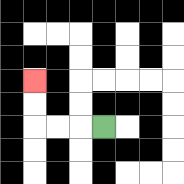{'start': '[4, 5]', 'end': '[1, 3]', 'path_directions': 'L,L,L,U,U', 'path_coordinates': '[[4, 5], [3, 5], [2, 5], [1, 5], [1, 4], [1, 3]]'}